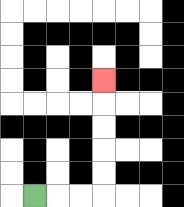{'start': '[1, 8]', 'end': '[4, 3]', 'path_directions': 'R,R,R,U,U,U,U,U', 'path_coordinates': '[[1, 8], [2, 8], [3, 8], [4, 8], [4, 7], [4, 6], [4, 5], [4, 4], [4, 3]]'}